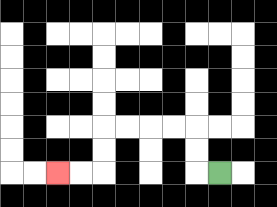{'start': '[9, 7]', 'end': '[2, 7]', 'path_directions': 'L,U,U,L,L,L,L,D,D,L,L', 'path_coordinates': '[[9, 7], [8, 7], [8, 6], [8, 5], [7, 5], [6, 5], [5, 5], [4, 5], [4, 6], [4, 7], [3, 7], [2, 7]]'}